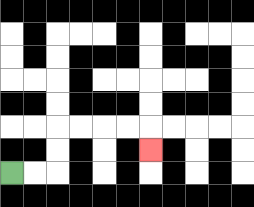{'start': '[0, 7]', 'end': '[6, 6]', 'path_directions': 'R,R,U,U,R,R,R,R,D', 'path_coordinates': '[[0, 7], [1, 7], [2, 7], [2, 6], [2, 5], [3, 5], [4, 5], [5, 5], [6, 5], [6, 6]]'}